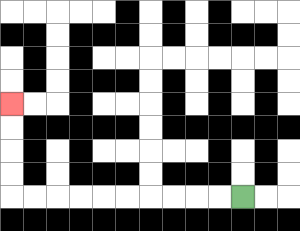{'start': '[10, 8]', 'end': '[0, 4]', 'path_directions': 'L,L,L,L,L,L,L,L,L,L,U,U,U,U', 'path_coordinates': '[[10, 8], [9, 8], [8, 8], [7, 8], [6, 8], [5, 8], [4, 8], [3, 8], [2, 8], [1, 8], [0, 8], [0, 7], [0, 6], [0, 5], [0, 4]]'}